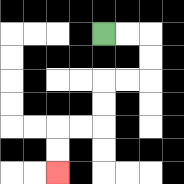{'start': '[4, 1]', 'end': '[2, 7]', 'path_directions': 'R,R,D,D,L,L,D,D,L,L,D,D', 'path_coordinates': '[[4, 1], [5, 1], [6, 1], [6, 2], [6, 3], [5, 3], [4, 3], [4, 4], [4, 5], [3, 5], [2, 5], [2, 6], [2, 7]]'}